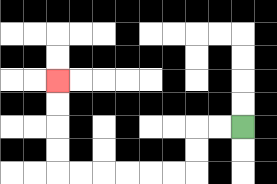{'start': '[10, 5]', 'end': '[2, 3]', 'path_directions': 'L,L,D,D,L,L,L,L,L,L,U,U,U,U', 'path_coordinates': '[[10, 5], [9, 5], [8, 5], [8, 6], [8, 7], [7, 7], [6, 7], [5, 7], [4, 7], [3, 7], [2, 7], [2, 6], [2, 5], [2, 4], [2, 3]]'}